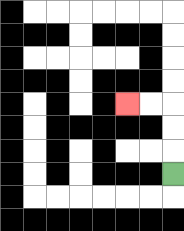{'start': '[7, 7]', 'end': '[5, 4]', 'path_directions': 'U,U,U,L,L', 'path_coordinates': '[[7, 7], [7, 6], [7, 5], [7, 4], [6, 4], [5, 4]]'}